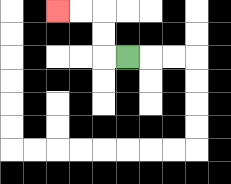{'start': '[5, 2]', 'end': '[2, 0]', 'path_directions': 'L,U,U,L,L', 'path_coordinates': '[[5, 2], [4, 2], [4, 1], [4, 0], [3, 0], [2, 0]]'}